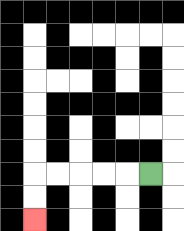{'start': '[6, 7]', 'end': '[1, 9]', 'path_directions': 'L,L,L,L,L,D,D', 'path_coordinates': '[[6, 7], [5, 7], [4, 7], [3, 7], [2, 7], [1, 7], [1, 8], [1, 9]]'}